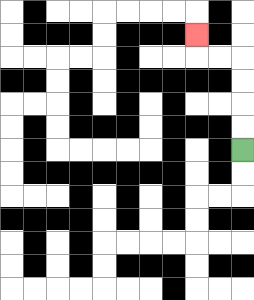{'start': '[10, 6]', 'end': '[8, 1]', 'path_directions': 'U,U,U,U,L,L,U', 'path_coordinates': '[[10, 6], [10, 5], [10, 4], [10, 3], [10, 2], [9, 2], [8, 2], [8, 1]]'}